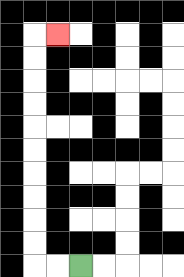{'start': '[3, 11]', 'end': '[2, 1]', 'path_directions': 'L,L,U,U,U,U,U,U,U,U,U,U,R', 'path_coordinates': '[[3, 11], [2, 11], [1, 11], [1, 10], [1, 9], [1, 8], [1, 7], [1, 6], [1, 5], [1, 4], [1, 3], [1, 2], [1, 1], [2, 1]]'}